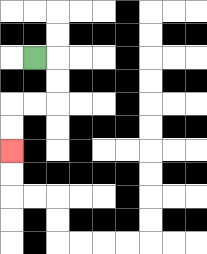{'start': '[1, 2]', 'end': '[0, 6]', 'path_directions': 'R,D,D,L,L,D,D', 'path_coordinates': '[[1, 2], [2, 2], [2, 3], [2, 4], [1, 4], [0, 4], [0, 5], [0, 6]]'}